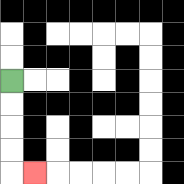{'start': '[0, 3]', 'end': '[1, 7]', 'path_directions': 'D,D,D,D,R', 'path_coordinates': '[[0, 3], [0, 4], [0, 5], [0, 6], [0, 7], [1, 7]]'}